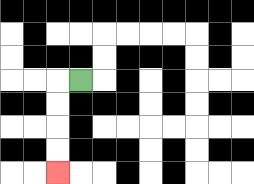{'start': '[3, 3]', 'end': '[2, 7]', 'path_directions': 'L,D,D,D,D', 'path_coordinates': '[[3, 3], [2, 3], [2, 4], [2, 5], [2, 6], [2, 7]]'}